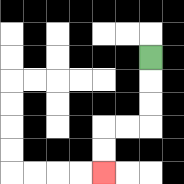{'start': '[6, 2]', 'end': '[4, 7]', 'path_directions': 'D,D,D,L,L,D,D', 'path_coordinates': '[[6, 2], [6, 3], [6, 4], [6, 5], [5, 5], [4, 5], [4, 6], [4, 7]]'}